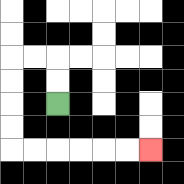{'start': '[2, 4]', 'end': '[6, 6]', 'path_directions': 'U,U,L,L,D,D,D,D,R,R,R,R,R,R', 'path_coordinates': '[[2, 4], [2, 3], [2, 2], [1, 2], [0, 2], [0, 3], [0, 4], [0, 5], [0, 6], [1, 6], [2, 6], [3, 6], [4, 6], [5, 6], [6, 6]]'}